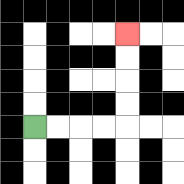{'start': '[1, 5]', 'end': '[5, 1]', 'path_directions': 'R,R,R,R,U,U,U,U', 'path_coordinates': '[[1, 5], [2, 5], [3, 5], [4, 5], [5, 5], [5, 4], [5, 3], [5, 2], [5, 1]]'}